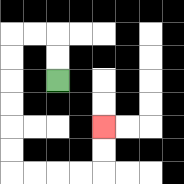{'start': '[2, 3]', 'end': '[4, 5]', 'path_directions': 'U,U,L,L,D,D,D,D,D,D,R,R,R,R,U,U', 'path_coordinates': '[[2, 3], [2, 2], [2, 1], [1, 1], [0, 1], [0, 2], [0, 3], [0, 4], [0, 5], [0, 6], [0, 7], [1, 7], [2, 7], [3, 7], [4, 7], [4, 6], [4, 5]]'}